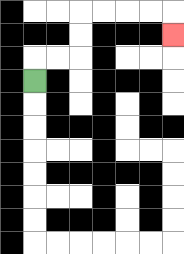{'start': '[1, 3]', 'end': '[7, 1]', 'path_directions': 'U,R,R,U,U,R,R,R,R,D', 'path_coordinates': '[[1, 3], [1, 2], [2, 2], [3, 2], [3, 1], [3, 0], [4, 0], [5, 0], [6, 0], [7, 0], [7, 1]]'}